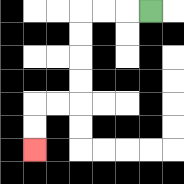{'start': '[6, 0]', 'end': '[1, 6]', 'path_directions': 'L,L,L,D,D,D,D,L,L,D,D', 'path_coordinates': '[[6, 0], [5, 0], [4, 0], [3, 0], [3, 1], [3, 2], [3, 3], [3, 4], [2, 4], [1, 4], [1, 5], [1, 6]]'}